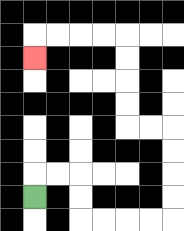{'start': '[1, 8]', 'end': '[1, 2]', 'path_directions': 'U,R,R,D,D,R,R,R,R,U,U,U,U,L,L,U,U,U,U,L,L,L,L,D', 'path_coordinates': '[[1, 8], [1, 7], [2, 7], [3, 7], [3, 8], [3, 9], [4, 9], [5, 9], [6, 9], [7, 9], [7, 8], [7, 7], [7, 6], [7, 5], [6, 5], [5, 5], [5, 4], [5, 3], [5, 2], [5, 1], [4, 1], [3, 1], [2, 1], [1, 1], [1, 2]]'}